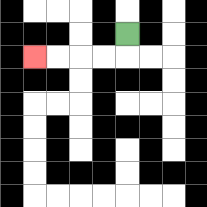{'start': '[5, 1]', 'end': '[1, 2]', 'path_directions': 'D,L,L,L,L', 'path_coordinates': '[[5, 1], [5, 2], [4, 2], [3, 2], [2, 2], [1, 2]]'}